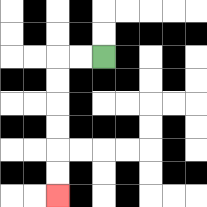{'start': '[4, 2]', 'end': '[2, 8]', 'path_directions': 'L,L,D,D,D,D,D,D', 'path_coordinates': '[[4, 2], [3, 2], [2, 2], [2, 3], [2, 4], [2, 5], [2, 6], [2, 7], [2, 8]]'}